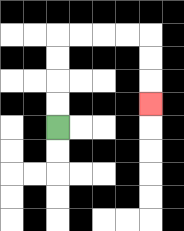{'start': '[2, 5]', 'end': '[6, 4]', 'path_directions': 'U,U,U,U,R,R,R,R,D,D,D', 'path_coordinates': '[[2, 5], [2, 4], [2, 3], [2, 2], [2, 1], [3, 1], [4, 1], [5, 1], [6, 1], [6, 2], [6, 3], [6, 4]]'}